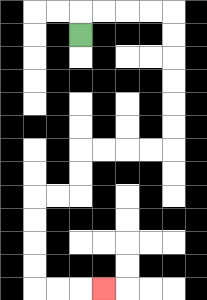{'start': '[3, 1]', 'end': '[4, 12]', 'path_directions': 'U,R,R,R,R,D,D,D,D,D,D,L,L,L,L,D,D,L,L,D,D,D,D,R,R,R', 'path_coordinates': '[[3, 1], [3, 0], [4, 0], [5, 0], [6, 0], [7, 0], [7, 1], [7, 2], [7, 3], [7, 4], [7, 5], [7, 6], [6, 6], [5, 6], [4, 6], [3, 6], [3, 7], [3, 8], [2, 8], [1, 8], [1, 9], [1, 10], [1, 11], [1, 12], [2, 12], [3, 12], [4, 12]]'}